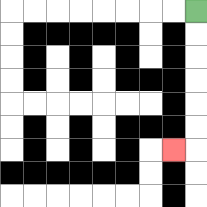{'start': '[8, 0]', 'end': '[7, 6]', 'path_directions': 'D,D,D,D,D,D,L', 'path_coordinates': '[[8, 0], [8, 1], [8, 2], [8, 3], [8, 4], [8, 5], [8, 6], [7, 6]]'}